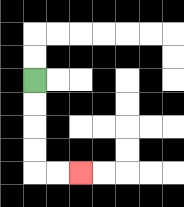{'start': '[1, 3]', 'end': '[3, 7]', 'path_directions': 'D,D,D,D,R,R', 'path_coordinates': '[[1, 3], [1, 4], [1, 5], [1, 6], [1, 7], [2, 7], [3, 7]]'}